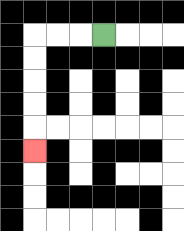{'start': '[4, 1]', 'end': '[1, 6]', 'path_directions': 'L,L,L,D,D,D,D,D', 'path_coordinates': '[[4, 1], [3, 1], [2, 1], [1, 1], [1, 2], [1, 3], [1, 4], [1, 5], [1, 6]]'}